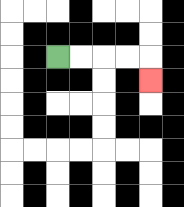{'start': '[2, 2]', 'end': '[6, 3]', 'path_directions': 'R,R,R,R,D', 'path_coordinates': '[[2, 2], [3, 2], [4, 2], [5, 2], [6, 2], [6, 3]]'}